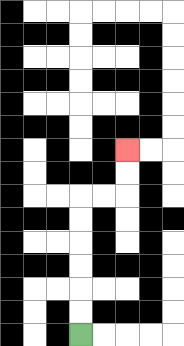{'start': '[3, 14]', 'end': '[5, 6]', 'path_directions': 'U,U,U,U,U,U,R,R,U,U', 'path_coordinates': '[[3, 14], [3, 13], [3, 12], [3, 11], [3, 10], [3, 9], [3, 8], [4, 8], [5, 8], [5, 7], [5, 6]]'}